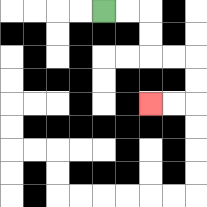{'start': '[4, 0]', 'end': '[6, 4]', 'path_directions': 'R,R,D,D,R,R,D,D,L,L', 'path_coordinates': '[[4, 0], [5, 0], [6, 0], [6, 1], [6, 2], [7, 2], [8, 2], [8, 3], [8, 4], [7, 4], [6, 4]]'}